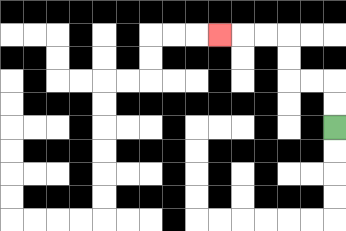{'start': '[14, 5]', 'end': '[9, 1]', 'path_directions': 'U,U,L,L,U,U,L,L,L', 'path_coordinates': '[[14, 5], [14, 4], [14, 3], [13, 3], [12, 3], [12, 2], [12, 1], [11, 1], [10, 1], [9, 1]]'}